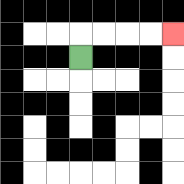{'start': '[3, 2]', 'end': '[7, 1]', 'path_directions': 'U,R,R,R,R', 'path_coordinates': '[[3, 2], [3, 1], [4, 1], [5, 1], [6, 1], [7, 1]]'}